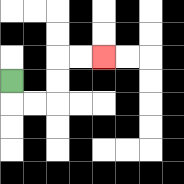{'start': '[0, 3]', 'end': '[4, 2]', 'path_directions': 'D,R,R,U,U,R,R', 'path_coordinates': '[[0, 3], [0, 4], [1, 4], [2, 4], [2, 3], [2, 2], [3, 2], [4, 2]]'}